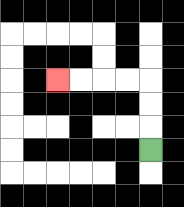{'start': '[6, 6]', 'end': '[2, 3]', 'path_directions': 'U,U,U,L,L,L,L', 'path_coordinates': '[[6, 6], [6, 5], [6, 4], [6, 3], [5, 3], [4, 3], [3, 3], [2, 3]]'}